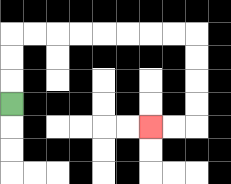{'start': '[0, 4]', 'end': '[6, 5]', 'path_directions': 'U,U,U,R,R,R,R,R,R,R,R,D,D,D,D,L,L', 'path_coordinates': '[[0, 4], [0, 3], [0, 2], [0, 1], [1, 1], [2, 1], [3, 1], [4, 1], [5, 1], [6, 1], [7, 1], [8, 1], [8, 2], [8, 3], [8, 4], [8, 5], [7, 5], [6, 5]]'}